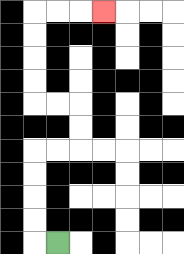{'start': '[2, 10]', 'end': '[4, 0]', 'path_directions': 'L,U,U,U,U,R,R,U,U,L,L,U,U,U,U,R,R,R', 'path_coordinates': '[[2, 10], [1, 10], [1, 9], [1, 8], [1, 7], [1, 6], [2, 6], [3, 6], [3, 5], [3, 4], [2, 4], [1, 4], [1, 3], [1, 2], [1, 1], [1, 0], [2, 0], [3, 0], [4, 0]]'}